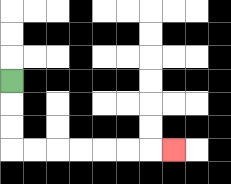{'start': '[0, 3]', 'end': '[7, 6]', 'path_directions': 'D,D,D,R,R,R,R,R,R,R', 'path_coordinates': '[[0, 3], [0, 4], [0, 5], [0, 6], [1, 6], [2, 6], [3, 6], [4, 6], [5, 6], [6, 6], [7, 6]]'}